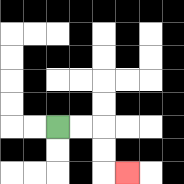{'start': '[2, 5]', 'end': '[5, 7]', 'path_directions': 'R,R,D,D,R', 'path_coordinates': '[[2, 5], [3, 5], [4, 5], [4, 6], [4, 7], [5, 7]]'}